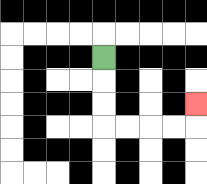{'start': '[4, 2]', 'end': '[8, 4]', 'path_directions': 'D,D,D,R,R,R,R,U', 'path_coordinates': '[[4, 2], [4, 3], [4, 4], [4, 5], [5, 5], [6, 5], [7, 5], [8, 5], [8, 4]]'}